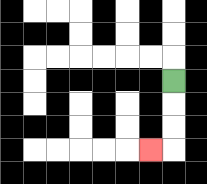{'start': '[7, 3]', 'end': '[6, 6]', 'path_directions': 'D,D,D,L', 'path_coordinates': '[[7, 3], [7, 4], [7, 5], [7, 6], [6, 6]]'}